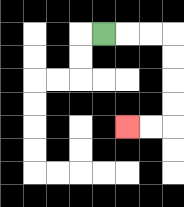{'start': '[4, 1]', 'end': '[5, 5]', 'path_directions': 'R,R,R,D,D,D,D,L,L', 'path_coordinates': '[[4, 1], [5, 1], [6, 1], [7, 1], [7, 2], [7, 3], [7, 4], [7, 5], [6, 5], [5, 5]]'}